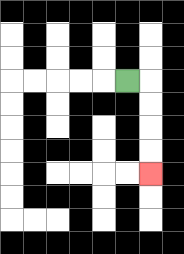{'start': '[5, 3]', 'end': '[6, 7]', 'path_directions': 'R,D,D,D,D', 'path_coordinates': '[[5, 3], [6, 3], [6, 4], [6, 5], [6, 6], [6, 7]]'}